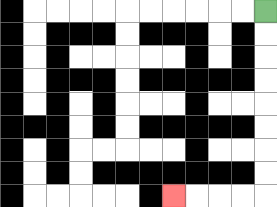{'start': '[11, 0]', 'end': '[7, 8]', 'path_directions': 'D,D,D,D,D,D,D,D,L,L,L,L', 'path_coordinates': '[[11, 0], [11, 1], [11, 2], [11, 3], [11, 4], [11, 5], [11, 6], [11, 7], [11, 8], [10, 8], [9, 8], [8, 8], [7, 8]]'}